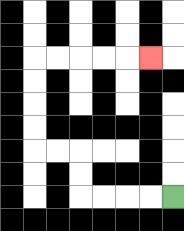{'start': '[7, 8]', 'end': '[6, 2]', 'path_directions': 'L,L,L,L,U,U,L,L,U,U,U,U,R,R,R,R,R', 'path_coordinates': '[[7, 8], [6, 8], [5, 8], [4, 8], [3, 8], [3, 7], [3, 6], [2, 6], [1, 6], [1, 5], [1, 4], [1, 3], [1, 2], [2, 2], [3, 2], [4, 2], [5, 2], [6, 2]]'}